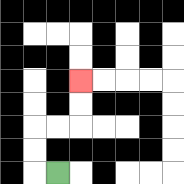{'start': '[2, 7]', 'end': '[3, 3]', 'path_directions': 'L,U,U,R,R,U,U', 'path_coordinates': '[[2, 7], [1, 7], [1, 6], [1, 5], [2, 5], [3, 5], [3, 4], [3, 3]]'}